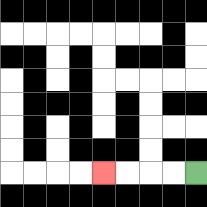{'start': '[8, 7]', 'end': '[4, 7]', 'path_directions': 'L,L,L,L', 'path_coordinates': '[[8, 7], [7, 7], [6, 7], [5, 7], [4, 7]]'}